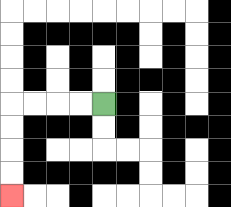{'start': '[4, 4]', 'end': '[0, 8]', 'path_directions': 'L,L,L,L,D,D,D,D', 'path_coordinates': '[[4, 4], [3, 4], [2, 4], [1, 4], [0, 4], [0, 5], [0, 6], [0, 7], [0, 8]]'}